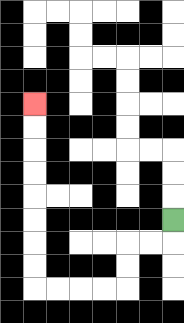{'start': '[7, 9]', 'end': '[1, 4]', 'path_directions': 'D,L,L,D,D,L,L,L,L,U,U,U,U,U,U,U,U', 'path_coordinates': '[[7, 9], [7, 10], [6, 10], [5, 10], [5, 11], [5, 12], [4, 12], [3, 12], [2, 12], [1, 12], [1, 11], [1, 10], [1, 9], [1, 8], [1, 7], [1, 6], [1, 5], [1, 4]]'}